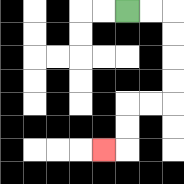{'start': '[5, 0]', 'end': '[4, 6]', 'path_directions': 'R,R,D,D,D,D,L,L,D,D,L', 'path_coordinates': '[[5, 0], [6, 0], [7, 0], [7, 1], [7, 2], [7, 3], [7, 4], [6, 4], [5, 4], [5, 5], [5, 6], [4, 6]]'}